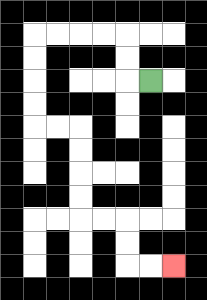{'start': '[6, 3]', 'end': '[7, 11]', 'path_directions': 'L,U,U,L,L,L,L,D,D,D,D,R,R,D,D,D,D,R,R,D,D,R,R', 'path_coordinates': '[[6, 3], [5, 3], [5, 2], [5, 1], [4, 1], [3, 1], [2, 1], [1, 1], [1, 2], [1, 3], [1, 4], [1, 5], [2, 5], [3, 5], [3, 6], [3, 7], [3, 8], [3, 9], [4, 9], [5, 9], [5, 10], [5, 11], [6, 11], [7, 11]]'}